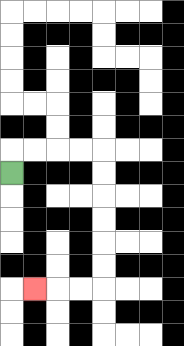{'start': '[0, 7]', 'end': '[1, 12]', 'path_directions': 'U,R,R,R,R,D,D,D,D,D,D,L,L,L', 'path_coordinates': '[[0, 7], [0, 6], [1, 6], [2, 6], [3, 6], [4, 6], [4, 7], [4, 8], [4, 9], [4, 10], [4, 11], [4, 12], [3, 12], [2, 12], [1, 12]]'}